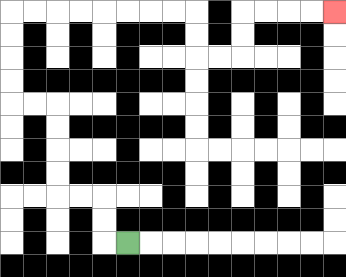{'start': '[5, 10]', 'end': '[14, 0]', 'path_directions': 'L,U,U,L,L,U,U,U,U,L,L,U,U,U,U,R,R,R,R,R,R,R,R,D,D,R,R,U,U,R,R,R,R', 'path_coordinates': '[[5, 10], [4, 10], [4, 9], [4, 8], [3, 8], [2, 8], [2, 7], [2, 6], [2, 5], [2, 4], [1, 4], [0, 4], [0, 3], [0, 2], [0, 1], [0, 0], [1, 0], [2, 0], [3, 0], [4, 0], [5, 0], [6, 0], [7, 0], [8, 0], [8, 1], [8, 2], [9, 2], [10, 2], [10, 1], [10, 0], [11, 0], [12, 0], [13, 0], [14, 0]]'}